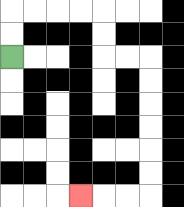{'start': '[0, 2]', 'end': '[3, 8]', 'path_directions': 'U,U,R,R,R,R,D,D,R,R,D,D,D,D,D,D,L,L,L', 'path_coordinates': '[[0, 2], [0, 1], [0, 0], [1, 0], [2, 0], [3, 0], [4, 0], [4, 1], [4, 2], [5, 2], [6, 2], [6, 3], [6, 4], [6, 5], [6, 6], [6, 7], [6, 8], [5, 8], [4, 8], [3, 8]]'}